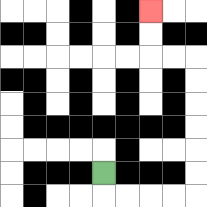{'start': '[4, 7]', 'end': '[6, 0]', 'path_directions': 'D,R,R,R,R,U,U,U,U,U,U,L,L,U,U', 'path_coordinates': '[[4, 7], [4, 8], [5, 8], [6, 8], [7, 8], [8, 8], [8, 7], [8, 6], [8, 5], [8, 4], [8, 3], [8, 2], [7, 2], [6, 2], [6, 1], [6, 0]]'}